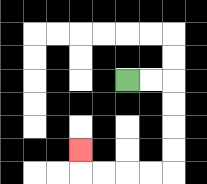{'start': '[5, 3]', 'end': '[3, 6]', 'path_directions': 'R,R,D,D,D,D,L,L,L,L,U', 'path_coordinates': '[[5, 3], [6, 3], [7, 3], [7, 4], [7, 5], [7, 6], [7, 7], [6, 7], [5, 7], [4, 7], [3, 7], [3, 6]]'}